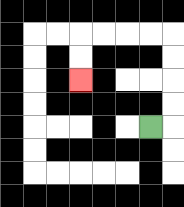{'start': '[6, 5]', 'end': '[3, 3]', 'path_directions': 'R,U,U,U,U,L,L,L,L,D,D', 'path_coordinates': '[[6, 5], [7, 5], [7, 4], [7, 3], [7, 2], [7, 1], [6, 1], [5, 1], [4, 1], [3, 1], [3, 2], [3, 3]]'}